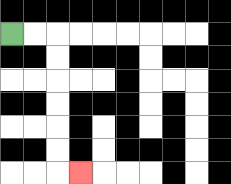{'start': '[0, 1]', 'end': '[3, 7]', 'path_directions': 'R,R,D,D,D,D,D,D,R', 'path_coordinates': '[[0, 1], [1, 1], [2, 1], [2, 2], [2, 3], [2, 4], [2, 5], [2, 6], [2, 7], [3, 7]]'}